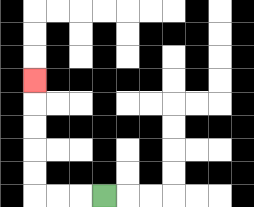{'start': '[4, 8]', 'end': '[1, 3]', 'path_directions': 'L,L,L,U,U,U,U,U', 'path_coordinates': '[[4, 8], [3, 8], [2, 8], [1, 8], [1, 7], [1, 6], [1, 5], [1, 4], [1, 3]]'}